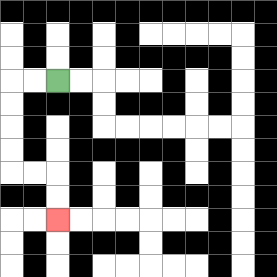{'start': '[2, 3]', 'end': '[2, 9]', 'path_directions': 'L,L,D,D,D,D,R,R,D,D', 'path_coordinates': '[[2, 3], [1, 3], [0, 3], [0, 4], [0, 5], [0, 6], [0, 7], [1, 7], [2, 7], [2, 8], [2, 9]]'}